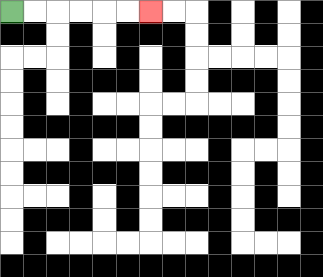{'start': '[0, 0]', 'end': '[6, 0]', 'path_directions': 'R,R,R,R,R,R', 'path_coordinates': '[[0, 0], [1, 0], [2, 0], [3, 0], [4, 0], [5, 0], [6, 0]]'}